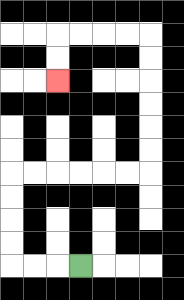{'start': '[3, 11]', 'end': '[2, 3]', 'path_directions': 'L,L,L,U,U,U,U,R,R,R,R,R,R,U,U,U,U,U,U,L,L,L,L,D,D', 'path_coordinates': '[[3, 11], [2, 11], [1, 11], [0, 11], [0, 10], [0, 9], [0, 8], [0, 7], [1, 7], [2, 7], [3, 7], [4, 7], [5, 7], [6, 7], [6, 6], [6, 5], [6, 4], [6, 3], [6, 2], [6, 1], [5, 1], [4, 1], [3, 1], [2, 1], [2, 2], [2, 3]]'}